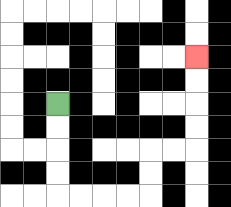{'start': '[2, 4]', 'end': '[8, 2]', 'path_directions': 'D,D,D,D,R,R,R,R,U,U,R,R,U,U,U,U', 'path_coordinates': '[[2, 4], [2, 5], [2, 6], [2, 7], [2, 8], [3, 8], [4, 8], [5, 8], [6, 8], [6, 7], [6, 6], [7, 6], [8, 6], [8, 5], [8, 4], [8, 3], [8, 2]]'}